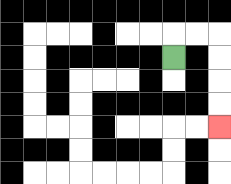{'start': '[7, 2]', 'end': '[9, 5]', 'path_directions': 'U,R,R,D,D,D,D', 'path_coordinates': '[[7, 2], [7, 1], [8, 1], [9, 1], [9, 2], [9, 3], [9, 4], [9, 5]]'}